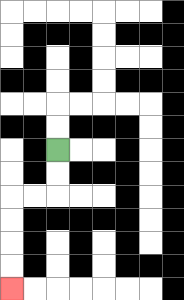{'start': '[2, 6]', 'end': '[0, 12]', 'path_directions': 'D,D,L,L,D,D,D,D', 'path_coordinates': '[[2, 6], [2, 7], [2, 8], [1, 8], [0, 8], [0, 9], [0, 10], [0, 11], [0, 12]]'}